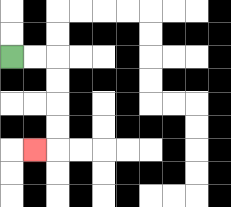{'start': '[0, 2]', 'end': '[1, 6]', 'path_directions': 'R,R,D,D,D,D,L', 'path_coordinates': '[[0, 2], [1, 2], [2, 2], [2, 3], [2, 4], [2, 5], [2, 6], [1, 6]]'}